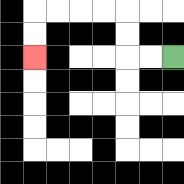{'start': '[7, 2]', 'end': '[1, 2]', 'path_directions': 'L,L,U,U,L,L,L,L,D,D', 'path_coordinates': '[[7, 2], [6, 2], [5, 2], [5, 1], [5, 0], [4, 0], [3, 0], [2, 0], [1, 0], [1, 1], [1, 2]]'}